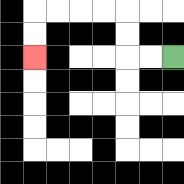{'start': '[7, 2]', 'end': '[1, 2]', 'path_directions': 'L,L,U,U,L,L,L,L,D,D', 'path_coordinates': '[[7, 2], [6, 2], [5, 2], [5, 1], [5, 0], [4, 0], [3, 0], [2, 0], [1, 0], [1, 1], [1, 2]]'}